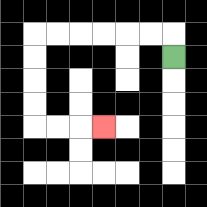{'start': '[7, 2]', 'end': '[4, 5]', 'path_directions': 'U,L,L,L,L,L,L,D,D,D,D,R,R,R', 'path_coordinates': '[[7, 2], [7, 1], [6, 1], [5, 1], [4, 1], [3, 1], [2, 1], [1, 1], [1, 2], [1, 3], [1, 4], [1, 5], [2, 5], [3, 5], [4, 5]]'}